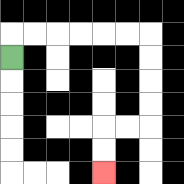{'start': '[0, 2]', 'end': '[4, 7]', 'path_directions': 'U,R,R,R,R,R,R,D,D,D,D,L,L,D,D', 'path_coordinates': '[[0, 2], [0, 1], [1, 1], [2, 1], [3, 1], [4, 1], [5, 1], [6, 1], [6, 2], [6, 3], [6, 4], [6, 5], [5, 5], [4, 5], [4, 6], [4, 7]]'}